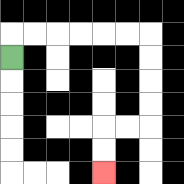{'start': '[0, 2]', 'end': '[4, 7]', 'path_directions': 'U,R,R,R,R,R,R,D,D,D,D,L,L,D,D', 'path_coordinates': '[[0, 2], [0, 1], [1, 1], [2, 1], [3, 1], [4, 1], [5, 1], [6, 1], [6, 2], [6, 3], [6, 4], [6, 5], [5, 5], [4, 5], [4, 6], [4, 7]]'}